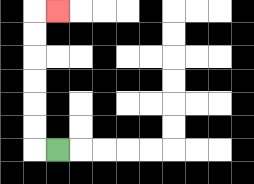{'start': '[2, 6]', 'end': '[2, 0]', 'path_directions': 'L,U,U,U,U,U,U,R', 'path_coordinates': '[[2, 6], [1, 6], [1, 5], [1, 4], [1, 3], [1, 2], [1, 1], [1, 0], [2, 0]]'}